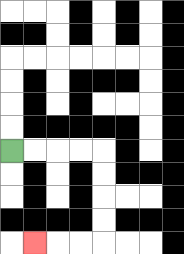{'start': '[0, 6]', 'end': '[1, 10]', 'path_directions': 'R,R,R,R,D,D,D,D,L,L,L', 'path_coordinates': '[[0, 6], [1, 6], [2, 6], [3, 6], [4, 6], [4, 7], [4, 8], [4, 9], [4, 10], [3, 10], [2, 10], [1, 10]]'}